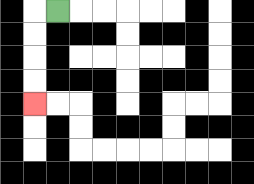{'start': '[2, 0]', 'end': '[1, 4]', 'path_directions': 'L,D,D,D,D', 'path_coordinates': '[[2, 0], [1, 0], [1, 1], [1, 2], [1, 3], [1, 4]]'}